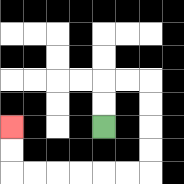{'start': '[4, 5]', 'end': '[0, 5]', 'path_directions': 'U,U,R,R,D,D,D,D,L,L,L,L,L,L,U,U', 'path_coordinates': '[[4, 5], [4, 4], [4, 3], [5, 3], [6, 3], [6, 4], [6, 5], [6, 6], [6, 7], [5, 7], [4, 7], [3, 7], [2, 7], [1, 7], [0, 7], [0, 6], [0, 5]]'}